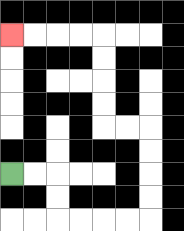{'start': '[0, 7]', 'end': '[0, 1]', 'path_directions': 'R,R,D,D,R,R,R,R,U,U,U,U,L,L,U,U,U,U,L,L,L,L', 'path_coordinates': '[[0, 7], [1, 7], [2, 7], [2, 8], [2, 9], [3, 9], [4, 9], [5, 9], [6, 9], [6, 8], [6, 7], [6, 6], [6, 5], [5, 5], [4, 5], [4, 4], [4, 3], [4, 2], [4, 1], [3, 1], [2, 1], [1, 1], [0, 1]]'}